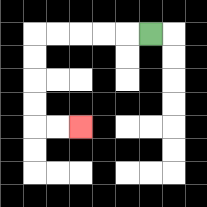{'start': '[6, 1]', 'end': '[3, 5]', 'path_directions': 'L,L,L,L,L,D,D,D,D,R,R', 'path_coordinates': '[[6, 1], [5, 1], [4, 1], [3, 1], [2, 1], [1, 1], [1, 2], [1, 3], [1, 4], [1, 5], [2, 5], [3, 5]]'}